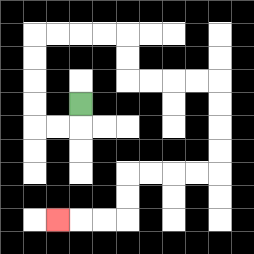{'start': '[3, 4]', 'end': '[2, 9]', 'path_directions': 'D,L,L,U,U,U,U,R,R,R,R,D,D,R,R,R,R,D,D,D,D,L,L,L,L,D,D,L,L,L', 'path_coordinates': '[[3, 4], [3, 5], [2, 5], [1, 5], [1, 4], [1, 3], [1, 2], [1, 1], [2, 1], [3, 1], [4, 1], [5, 1], [5, 2], [5, 3], [6, 3], [7, 3], [8, 3], [9, 3], [9, 4], [9, 5], [9, 6], [9, 7], [8, 7], [7, 7], [6, 7], [5, 7], [5, 8], [5, 9], [4, 9], [3, 9], [2, 9]]'}